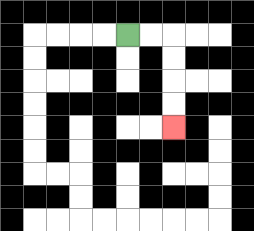{'start': '[5, 1]', 'end': '[7, 5]', 'path_directions': 'R,R,D,D,D,D', 'path_coordinates': '[[5, 1], [6, 1], [7, 1], [7, 2], [7, 3], [7, 4], [7, 5]]'}